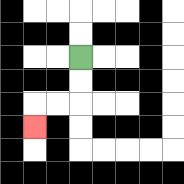{'start': '[3, 2]', 'end': '[1, 5]', 'path_directions': 'D,D,L,L,D', 'path_coordinates': '[[3, 2], [3, 3], [3, 4], [2, 4], [1, 4], [1, 5]]'}